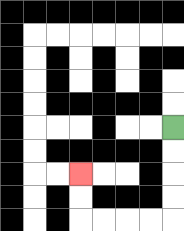{'start': '[7, 5]', 'end': '[3, 7]', 'path_directions': 'D,D,D,D,L,L,L,L,U,U', 'path_coordinates': '[[7, 5], [7, 6], [7, 7], [7, 8], [7, 9], [6, 9], [5, 9], [4, 9], [3, 9], [3, 8], [3, 7]]'}